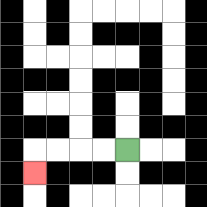{'start': '[5, 6]', 'end': '[1, 7]', 'path_directions': 'L,L,L,L,D', 'path_coordinates': '[[5, 6], [4, 6], [3, 6], [2, 6], [1, 6], [1, 7]]'}